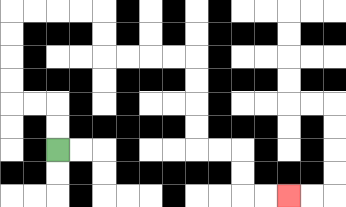{'start': '[2, 6]', 'end': '[12, 8]', 'path_directions': 'U,U,L,L,U,U,U,U,R,R,R,R,D,D,R,R,R,R,D,D,D,D,R,R,D,D,R,R', 'path_coordinates': '[[2, 6], [2, 5], [2, 4], [1, 4], [0, 4], [0, 3], [0, 2], [0, 1], [0, 0], [1, 0], [2, 0], [3, 0], [4, 0], [4, 1], [4, 2], [5, 2], [6, 2], [7, 2], [8, 2], [8, 3], [8, 4], [8, 5], [8, 6], [9, 6], [10, 6], [10, 7], [10, 8], [11, 8], [12, 8]]'}